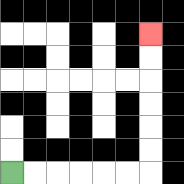{'start': '[0, 7]', 'end': '[6, 1]', 'path_directions': 'R,R,R,R,R,R,U,U,U,U,U,U', 'path_coordinates': '[[0, 7], [1, 7], [2, 7], [3, 7], [4, 7], [5, 7], [6, 7], [6, 6], [6, 5], [6, 4], [6, 3], [6, 2], [6, 1]]'}